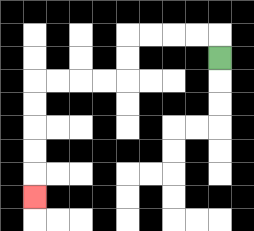{'start': '[9, 2]', 'end': '[1, 8]', 'path_directions': 'U,L,L,L,L,D,D,L,L,L,L,D,D,D,D,D', 'path_coordinates': '[[9, 2], [9, 1], [8, 1], [7, 1], [6, 1], [5, 1], [5, 2], [5, 3], [4, 3], [3, 3], [2, 3], [1, 3], [1, 4], [1, 5], [1, 6], [1, 7], [1, 8]]'}